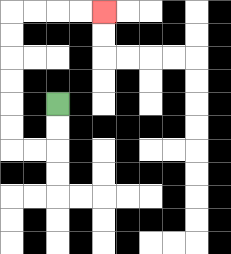{'start': '[2, 4]', 'end': '[4, 0]', 'path_directions': 'D,D,L,L,U,U,U,U,U,U,R,R,R,R', 'path_coordinates': '[[2, 4], [2, 5], [2, 6], [1, 6], [0, 6], [0, 5], [0, 4], [0, 3], [0, 2], [0, 1], [0, 0], [1, 0], [2, 0], [3, 0], [4, 0]]'}